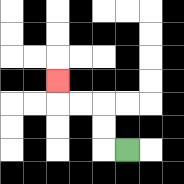{'start': '[5, 6]', 'end': '[2, 3]', 'path_directions': 'L,U,U,L,L,U', 'path_coordinates': '[[5, 6], [4, 6], [4, 5], [4, 4], [3, 4], [2, 4], [2, 3]]'}